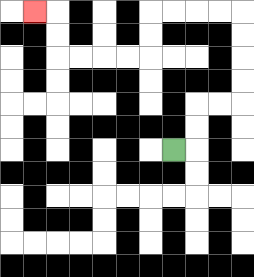{'start': '[7, 6]', 'end': '[1, 0]', 'path_directions': 'R,U,U,R,R,U,U,U,U,L,L,L,L,D,D,L,L,L,L,U,U,L', 'path_coordinates': '[[7, 6], [8, 6], [8, 5], [8, 4], [9, 4], [10, 4], [10, 3], [10, 2], [10, 1], [10, 0], [9, 0], [8, 0], [7, 0], [6, 0], [6, 1], [6, 2], [5, 2], [4, 2], [3, 2], [2, 2], [2, 1], [2, 0], [1, 0]]'}